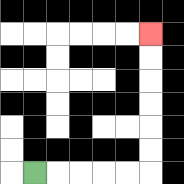{'start': '[1, 7]', 'end': '[6, 1]', 'path_directions': 'R,R,R,R,R,U,U,U,U,U,U', 'path_coordinates': '[[1, 7], [2, 7], [3, 7], [4, 7], [5, 7], [6, 7], [6, 6], [6, 5], [6, 4], [6, 3], [6, 2], [6, 1]]'}